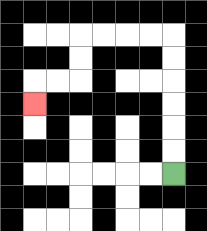{'start': '[7, 7]', 'end': '[1, 4]', 'path_directions': 'U,U,U,U,U,U,L,L,L,L,D,D,L,L,D', 'path_coordinates': '[[7, 7], [7, 6], [7, 5], [7, 4], [7, 3], [7, 2], [7, 1], [6, 1], [5, 1], [4, 1], [3, 1], [3, 2], [3, 3], [2, 3], [1, 3], [1, 4]]'}